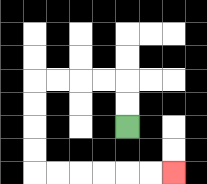{'start': '[5, 5]', 'end': '[7, 7]', 'path_directions': 'U,U,L,L,L,L,D,D,D,D,R,R,R,R,R,R', 'path_coordinates': '[[5, 5], [5, 4], [5, 3], [4, 3], [3, 3], [2, 3], [1, 3], [1, 4], [1, 5], [1, 6], [1, 7], [2, 7], [3, 7], [4, 7], [5, 7], [6, 7], [7, 7]]'}